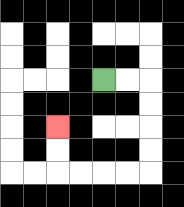{'start': '[4, 3]', 'end': '[2, 5]', 'path_directions': 'R,R,D,D,D,D,L,L,L,L,U,U', 'path_coordinates': '[[4, 3], [5, 3], [6, 3], [6, 4], [6, 5], [6, 6], [6, 7], [5, 7], [4, 7], [3, 7], [2, 7], [2, 6], [2, 5]]'}